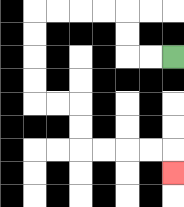{'start': '[7, 2]', 'end': '[7, 7]', 'path_directions': 'L,L,U,U,L,L,L,L,D,D,D,D,R,R,D,D,R,R,R,R,D', 'path_coordinates': '[[7, 2], [6, 2], [5, 2], [5, 1], [5, 0], [4, 0], [3, 0], [2, 0], [1, 0], [1, 1], [1, 2], [1, 3], [1, 4], [2, 4], [3, 4], [3, 5], [3, 6], [4, 6], [5, 6], [6, 6], [7, 6], [7, 7]]'}